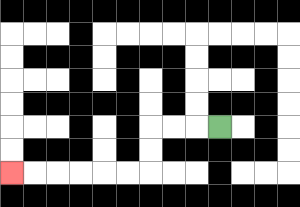{'start': '[9, 5]', 'end': '[0, 7]', 'path_directions': 'L,L,L,D,D,L,L,L,L,L,L', 'path_coordinates': '[[9, 5], [8, 5], [7, 5], [6, 5], [6, 6], [6, 7], [5, 7], [4, 7], [3, 7], [2, 7], [1, 7], [0, 7]]'}